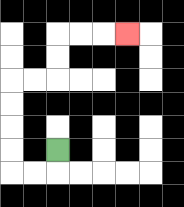{'start': '[2, 6]', 'end': '[5, 1]', 'path_directions': 'D,L,L,U,U,U,U,R,R,U,U,R,R,R', 'path_coordinates': '[[2, 6], [2, 7], [1, 7], [0, 7], [0, 6], [0, 5], [0, 4], [0, 3], [1, 3], [2, 3], [2, 2], [2, 1], [3, 1], [4, 1], [5, 1]]'}